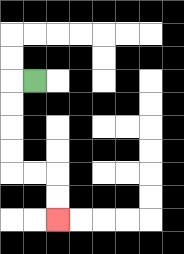{'start': '[1, 3]', 'end': '[2, 9]', 'path_directions': 'L,D,D,D,D,R,R,D,D', 'path_coordinates': '[[1, 3], [0, 3], [0, 4], [0, 5], [0, 6], [0, 7], [1, 7], [2, 7], [2, 8], [2, 9]]'}